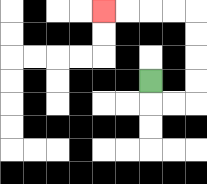{'start': '[6, 3]', 'end': '[4, 0]', 'path_directions': 'D,R,R,U,U,U,U,L,L,L,L', 'path_coordinates': '[[6, 3], [6, 4], [7, 4], [8, 4], [8, 3], [8, 2], [8, 1], [8, 0], [7, 0], [6, 0], [5, 0], [4, 0]]'}